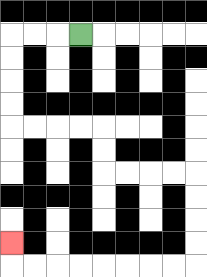{'start': '[3, 1]', 'end': '[0, 10]', 'path_directions': 'L,L,L,D,D,D,D,R,R,R,R,D,D,R,R,R,R,D,D,D,D,L,L,L,L,L,L,L,L,U', 'path_coordinates': '[[3, 1], [2, 1], [1, 1], [0, 1], [0, 2], [0, 3], [0, 4], [0, 5], [1, 5], [2, 5], [3, 5], [4, 5], [4, 6], [4, 7], [5, 7], [6, 7], [7, 7], [8, 7], [8, 8], [8, 9], [8, 10], [8, 11], [7, 11], [6, 11], [5, 11], [4, 11], [3, 11], [2, 11], [1, 11], [0, 11], [0, 10]]'}